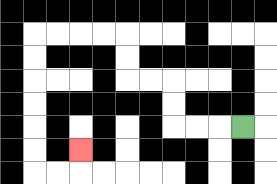{'start': '[10, 5]', 'end': '[3, 6]', 'path_directions': 'L,L,L,U,U,L,L,U,U,L,L,L,L,D,D,D,D,D,D,R,R,U', 'path_coordinates': '[[10, 5], [9, 5], [8, 5], [7, 5], [7, 4], [7, 3], [6, 3], [5, 3], [5, 2], [5, 1], [4, 1], [3, 1], [2, 1], [1, 1], [1, 2], [1, 3], [1, 4], [1, 5], [1, 6], [1, 7], [2, 7], [3, 7], [3, 6]]'}